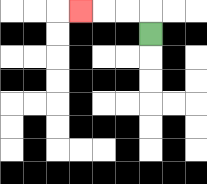{'start': '[6, 1]', 'end': '[3, 0]', 'path_directions': 'U,L,L,L', 'path_coordinates': '[[6, 1], [6, 0], [5, 0], [4, 0], [3, 0]]'}